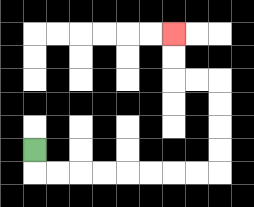{'start': '[1, 6]', 'end': '[7, 1]', 'path_directions': 'D,R,R,R,R,R,R,R,R,U,U,U,U,L,L,U,U', 'path_coordinates': '[[1, 6], [1, 7], [2, 7], [3, 7], [4, 7], [5, 7], [6, 7], [7, 7], [8, 7], [9, 7], [9, 6], [9, 5], [9, 4], [9, 3], [8, 3], [7, 3], [7, 2], [7, 1]]'}